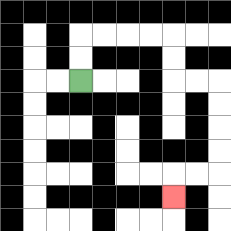{'start': '[3, 3]', 'end': '[7, 8]', 'path_directions': 'U,U,R,R,R,R,D,D,R,R,D,D,D,D,L,L,D', 'path_coordinates': '[[3, 3], [3, 2], [3, 1], [4, 1], [5, 1], [6, 1], [7, 1], [7, 2], [7, 3], [8, 3], [9, 3], [9, 4], [9, 5], [9, 6], [9, 7], [8, 7], [7, 7], [7, 8]]'}